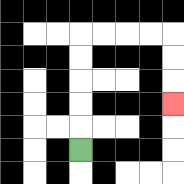{'start': '[3, 6]', 'end': '[7, 4]', 'path_directions': 'U,U,U,U,U,R,R,R,R,D,D,D', 'path_coordinates': '[[3, 6], [3, 5], [3, 4], [3, 3], [3, 2], [3, 1], [4, 1], [5, 1], [6, 1], [7, 1], [7, 2], [7, 3], [7, 4]]'}